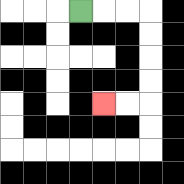{'start': '[3, 0]', 'end': '[4, 4]', 'path_directions': 'R,R,R,D,D,D,D,L,L', 'path_coordinates': '[[3, 0], [4, 0], [5, 0], [6, 0], [6, 1], [6, 2], [6, 3], [6, 4], [5, 4], [4, 4]]'}